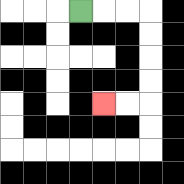{'start': '[3, 0]', 'end': '[4, 4]', 'path_directions': 'R,R,R,D,D,D,D,L,L', 'path_coordinates': '[[3, 0], [4, 0], [5, 0], [6, 0], [6, 1], [6, 2], [6, 3], [6, 4], [5, 4], [4, 4]]'}